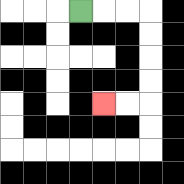{'start': '[3, 0]', 'end': '[4, 4]', 'path_directions': 'R,R,R,D,D,D,D,L,L', 'path_coordinates': '[[3, 0], [4, 0], [5, 0], [6, 0], [6, 1], [6, 2], [6, 3], [6, 4], [5, 4], [4, 4]]'}